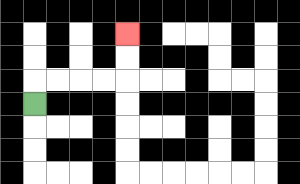{'start': '[1, 4]', 'end': '[5, 1]', 'path_directions': 'U,R,R,R,R,U,U', 'path_coordinates': '[[1, 4], [1, 3], [2, 3], [3, 3], [4, 3], [5, 3], [5, 2], [5, 1]]'}